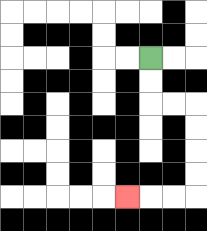{'start': '[6, 2]', 'end': '[5, 8]', 'path_directions': 'D,D,R,R,D,D,D,D,L,L,L', 'path_coordinates': '[[6, 2], [6, 3], [6, 4], [7, 4], [8, 4], [8, 5], [8, 6], [8, 7], [8, 8], [7, 8], [6, 8], [5, 8]]'}